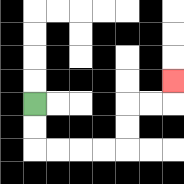{'start': '[1, 4]', 'end': '[7, 3]', 'path_directions': 'D,D,R,R,R,R,U,U,R,R,U', 'path_coordinates': '[[1, 4], [1, 5], [1, 6], [2, 6], [3, 6], [4, 6], [5, 6], [5, 5], [5, 4], [6, 4], [7, 4], [7, 3]]'}